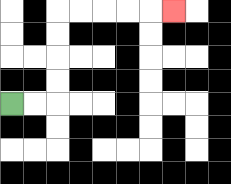{'start': '[0, 4]', 'end': '[7, 0]', 'path_directions': 'R,R,U,U,U,U,R,R,R,R,R', 'path_coordinates': '[[0, 4], [1, 4], [2, 4], [2, 3], [2, 2], [2, 1], [2, 0], [3, 0], [4, 0], [5, 0], [6, 0], [7, 0]]'}